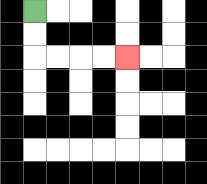{'start': '[1, 0]', 'end': '[5, 2]', 'path_directions': 'D,D,R,R,R,R', 'path_coordinates': '[[1, 0], [1, 1], [1, 2], [2, 2], [3, 2], [4, 2], [5, 2]]'}